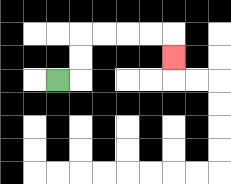{'start': '[2, 3]', 'end': '[7, 2]', 'path_directions': 'R,U,U,R,R,R,R,D', 'path_coordinates': '[[2, 3], [3, 3], [3, 2], [3, 1], [4, 1], [5, 1], [6, 1], [7, 1], [7, 2]]'}